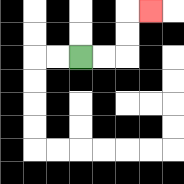{'start': '[3, 2]', 'end': '[6, 0]', 'path_directions': 'R,R,U,U,R', 'path_coordinates': '[[3, 2], [4, 2], [5, 2], [5, 1], [5, 0], [6, 0]]'}